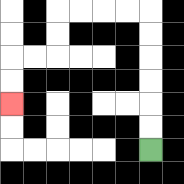{'start': '[6, 6]', 'end': '[0, 4]', 'path_directions': 'U,U,U,U,U,U,L,L,L,L,D,D,L,L,D,D', 'path_coordinates': '[[6, 6], [6, 5], [6, 4], [6, 3], [6, 2], [6, 1], [6, 0], [5, 0], [4, 0], [3, 0], [2, 0], [2, 1], [2, 2], [1, 2], [0, 2], [0, 3], [0, 4]]'}